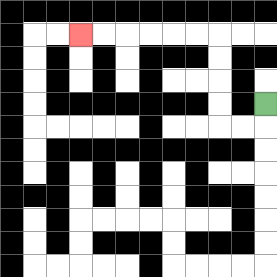{'start': '[11, 4]', 'end': '[3, 1]', 'path_directions': 'D,L,L,U,U,U,U,L,L,L,L,L,L', 'path_coordinates': '[[11, 4], [11, 5], [10, 5], [9, 5], [9, 4], [9, 3], [9, 2], [9, 1], [8, 1], [7, 1], [6, 1], [5, 1], [4, 1], [3, 1]]'}